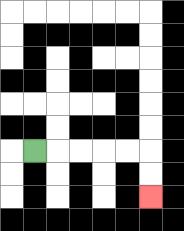{'start': '[1, 6]', 'end': '[6, 8]', 'path_directions': 'R,R,R,R,R,D,D', 'path_coordinates': '[[1, 6], [2, 6], [3, 6], [4, 6], [5, 6], [6, 6], [6, 7], [6, 8]]'}